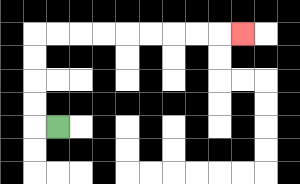{'start': '[2, 5]', 'end': '[10, 1]', 'path_directions': 'L,U,U,U,U,R,R,R,R,R,R,R,R,R', 'path_coordinates': '[[2, 5], [1, 5], [1, 4], [1, 3], [1, 2], [1, 1], [2, 1], [3, 1], [4, 1], [5, 1], [6, 1], [7, 1], [8, 1], [9, 1], [10, 1]]'}